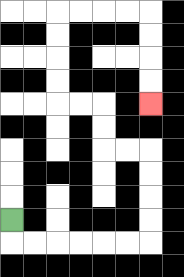{'start': '[0, 9]', 'end': '[6, 4]', 'path_directions': 'D,R,R,R,R,R,R,U,U,U,U,L,L,U,U,L,L,U,U,U,U,R,R,R,R,D,D,D,D', 'path_coordinates': '[[0, 9], [0, 10], [1, 10], [2, 10], [3, 10], [4, 10], [5, 10], [6, 10], [6, 9], [6, 8], [6, 7], [6, 6], [5, 6], [4, 6], [4, 5], [4, 4], [3, 4], [2, 4], [2, 3], [2, 2], [2, 1], [2, 0], [3, 0], [4, 0], [5, 0], [6, 0], [6, 1], [6, 2], [6, 3], [6, 4]]'}